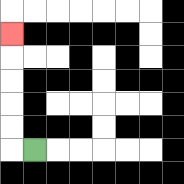{'start': '[1, 6]', 'end': '[0, 1]', 'path_directions': 'L,U,U,U,U,U', 'path_coordinates': '[[1, 6], [0, 6], [0, 5], [0, 4], [0, 3], [0, 2], [0, 1]]'}